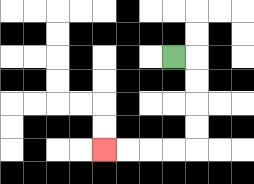{'start': '[7, 2]', 'end': '[4, 6]', 'path_directions': 'R,D,D,D,D,L,L,L,L', 'path_coordinates': '[[7, 2], [8, 2], [8, 3], [8, 4], [8, 5], [8, 6], [7, 6], [6, 6], [5, 6], [4, 6]]'}